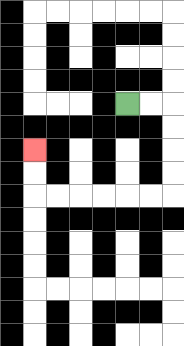{'start': '[5, 4]', 'end': '[1, 6]', 'path_directions': 'R,R,D,D,D,D,L,L,L,L,L,L,U,U', 'path_coordinates': '[[5, 4], [6, 4], [7, 4], [7, 5], [7, 6], [7, 7], [7, 8], [6, 8], [5, 8], [4, 8], [3, 8], [2, 8], [1, 8], [1, 7], [1, 6]]'}